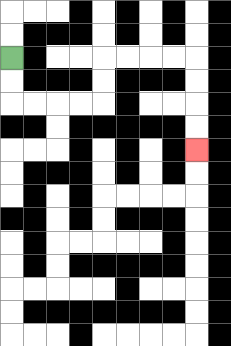{'start': '[0, 2]', 'end': '[8, 6]', 'path_directions': 'D,D,R,R,R,R,U,U,R,R,R,R,D,D,D,D', 'path_coordinates': '[[0, 2], [0, 3], [0, 4], [1, 4], [2, 4], [3, 4], [4, 4], [4, 3], [4, 2], [5, 2], [6, 2], [7, 2], [8, 2], [8, 3], [8, 4], [8, 5], [8, 6]]'}